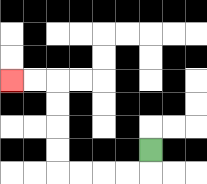{'start': '[6, 6]', 'end': '[0, 3]', 'path_directions': 'D,L,L,L,L,U,U,U,U,L,L', 'path_coordinates': '[[6, 6], [6, 7], [5, 7], [4, 7], [3, 7], [2, 7], [2, 6], [2, 5], [2, 4], [2, 3], [1, 3], [0, 3]]'}